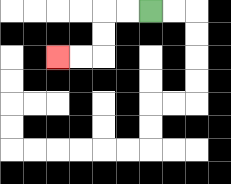{'start': '[6, 0]', 'end': '[2, 2]', 'path_directions': 'L,L,D,D,L,L', 'path_coordinates': '[[6, 0], [5, 0], [4, 0], [4, 1], [4, 2], [3, 2], [2, 2]]'}